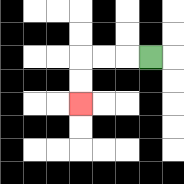{'start': '[6, 2]', 'end': '[3, 4]', 'path_directions': 'L,L,L,D,D', 'path_coordinates': '[[6, 2], [5, 2], [4, 2], [3, 2], [3, 3], [3, 4]]'}